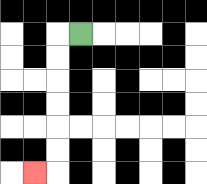{'start': '[3, 1]', 'end': '[1, 7]', 'path_directions': 'L,D,D,D,D,D,D,L', 'path_coordinates': '[[3, 1], [2, 1], [2, 2], [2, 3], [2, 4], [2, 5], [2, 6], [2, 7], [1, 7]]'}